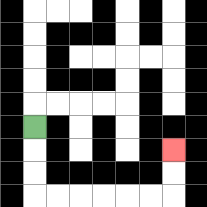{'start': '[1, 5]', 'end': '[7, 6]', 'path_directions': 'D,D,D,R,R,R,R,R,R,U,U', 'path_coordinates': '[[1, 5], [1, 6], [1, 7], [1, 8], [2, 8], [3, 8], [4, 8], [5, 8], [6, 8], [7, 8], [7, 7], [7, 6]]'}